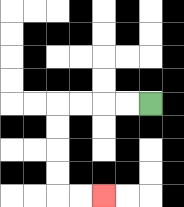{'start': '[6, 4]', 'end': '[4, 8]', 'path_directions': 'L,L,L,L,D,D,D,D,R,R', 'path_coordinates': '[[6, 4], [5, 4], [4, 4], [3, 4], [2, 4], [2, 5], [2, 6], [2, 7], [2, 8], [3, 8], [4, 8]]'}